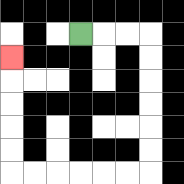{'start': '[3, 1]', 'end': '[0, 2]', 'path_directions': 'R,R,R,D,D,D,D,D,D,L,L,L,L,L,L,U,U,U,U,U', 'path_coordinates': '[[3, 1], [4, 1], [5, 1], [6, 1], [6, 2], [6, 3], [6, 4], [6, 5], [6, 6], [6, 7], [5, 7], [4, 7], [3, 7], [2, 7], [1, 7], [0, 7], [0, 6], [0, 5], [0, 4], [0, 3], [0, 2]]'}